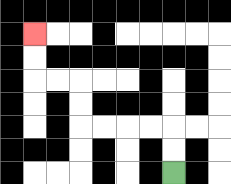{'start': '[7, 7]', 'end': '[1, 1]', 'path_directions': 'U,U,L,L,L,L,U,U,L,L,U,U', 'path_coordinates': '[[7, 7], [7, 6], [7, 5], [6, 5], [5, 5], [4, 5], [3, 5], [3, 4], [3, 3], [2, 3], [1, 3], [1, 2], [1, 1]]'}